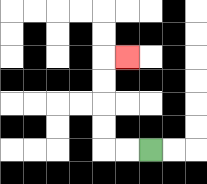{'start': '[6, 6]', 'end': '[5, 2]', 'path_directions': 'L,L,U,U,U,U,R', 'path_coordinates': '[[6, 6], [5, 6], [4, 6], [4, 5], [4, 4], [4, 3], [4, 2], [5, 2]]'}